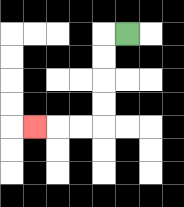{'start': '[5, 1]', 'end': '[1, 5]', 'path_directions': 'L,D,D,D,D,L,L,L', 'path_coordinates': '[[5, 1], [4, 1], [4, 2], [4, 3], [4, 4], [4, 5], [3, 5], [2, 5], [1, 5]]'}